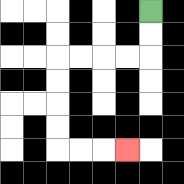{'start': '[6, 0]', 'end': '[5, 6]', 'path_directions': 'D,D,L,L,L,L,D,D,D,D,R,R,R', 'path_coordinates': '[[6, 0], [6, 1], [6, 2], [5, 2], [4, 2], [3, 2], [2, 2], [2, 3], [2, 4], [2, 5], [2, 6], [3, 6], [4, 6], [5, 6]]'}